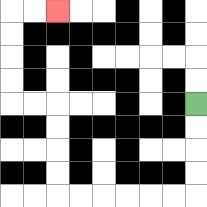{'start': '[8, 4]', 'end': '[2, 0]', 'path_directions': 'D,D,D,D,L,L,L,L,L,L,U,U,U,U,L,L,U,U,U,U,R,R', 'path_coordinates': '[[8, 4], [8, 5], [8, 6], [8, 7], [8, 8], [7, 8], [6, 8], [5, 8], [4, 8], [3, 8], [2, 8], [2, 7], [2, 6], [2, 5], [2, 4], [1, 4], [0, 4], [0, 3], [0, 2], [0, 1], [0, 0], [1, 0], [2, 0]]'}